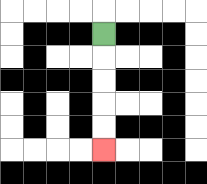{'start': '[4, 1]', 'end': '[4, 6]', 'path_directions': 'D,D,D,D,D', 'path_coordinates': '[[4, 1], [4, 2], [4, 3], [4, 4], [4, 5], [4, 6]]'}